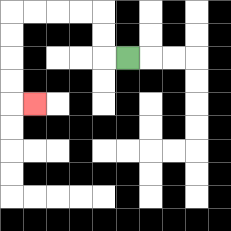{'start': '[5, 2]', 'end': '[1, 4]', 'path_directions': 'L,U,U,L,L,L,L,D,D,D,D,R', 'path_coordinates': '[[5, 2], [4, 2], [4, 1], [4, 0], [3, 0], [2, 0], [1, 0], [0, 0], [0, 1], [0, 2], [0, 3], [0, 4], [1, 4]]'}